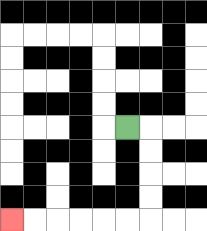{'start': '[5, 5]', 'end': '[0, 9]', 'path_directions': 'R,D,D,D,D,L,L,L,L,L,L', 'path_coordinates': '[[5, 5], [6, 5], [6, 6], [6, 7], [6, 8], [6, 9], [5, 9], [4, 9], [3, 9], [2, 9], [1, 9], [0, 9]]'}